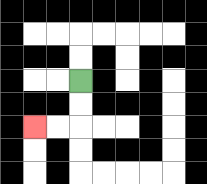{'start': '[3, 3]', 'end': '[1, 5]', 'path_directions': 'D,D,L,L', 'path_coordinates': '[[3, 3], [3, 4], [3, 5], [2, 5], [1, 5]]'}